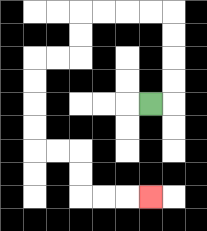{'start': '[6, 4]', 'end': '[6, 8]', 'path_directions': 'R,U,U,U,U,L,L,L,L,D,D,L,L,D,D,D,D,R,R,D,D,R,R,R', 'path_coordinates': '[[6, 4], [7, 4], [7, 3], [7, 2], [7, 1], [7, 0], [6, 0], [5, 0], [4, 0], [3, 0], [3, 1], [3, 2], [2, 2], [1, 2], [1, 3], [1, 4], [1, 5], [1, 6], [2, 6], [3, 6], [3, 7], [3, 8], [4, 8], [5, 8], [6, 8]]'}